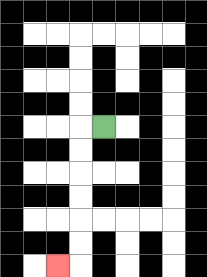{'start': '[4, 5]', 'end': '[2, 11]', 'path_directions': 'L,D,D,D,D,D,D,L', 'path_coordinates': '[[4, 5], [3, 5], [3, 6], [3, 7], [3, 8], [3, 9], [3, 10], [3, 11], [2, 11]]'}